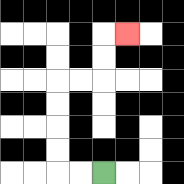{'start': '[4, 7]', 'end': '[5, 1]', 'path_directions': 'L,L,U,U,U,U,R,R,U,U,R', 'path_coordinates': '[[4, 7], [3, 7], [2, 7], [2, 6], [2, 5], [2, 4], [2, 3], [3, 3], [4, 3], [4, 2], [4, 1], [5, 1]]'}